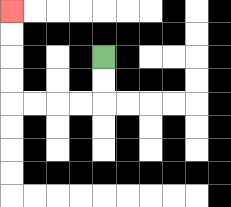{'start': '[4, 2]', 'end': '[0, 0]', 'path_directions': 'D,D,L,L,L,L,U,U,U,U', 'path_coordinates': '[[4, 2], [4, 3], [4, 4], [3, 4], [2, 4], [1, 4], [0, 4], [0, 3], [0, 2], [0, 1], [0, 0]]'}